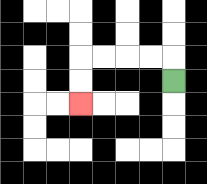{'start': '[7, 3]', 'end': '[3, 4]', 'path_directions': 'U,L,L,L,L,D,D', 'path_coordinates': '[[7, 3], [7, 2], [6, 2], [5, 2], [4, 2], [3, 2], [3, 3], [3, 4]]'}